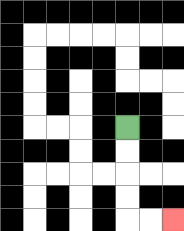{'start': '[5, 5]', 'end': '[7, 9]', 'path_directions': 'D,D,D,D,R,R', 'path_coordinates': '[[5, 5], [5, 6], [5, 7], [5, 8], [5, 9], [6, 9], [7, 9]]'}